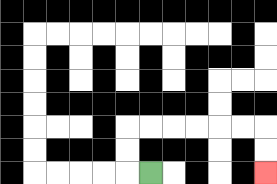{'start': '[6, 7]', 'end': '[11, 7]', 'path_directions': 'L,U,U,R,R,R,R,R,R,D,D', 'path_coordinates': '[[6, 7], [5, 7], [5, 6], [5, 5], [6, 5], [7, 5], [8, 5], [9, 5], [10, 5], [11, 5], [11, 6], [11, 7]]'}